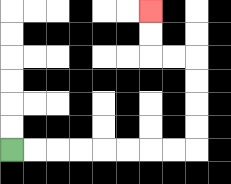{'start': '[0, 6]', 'end': '[6, 0]', 'path_directions': 'R,R,R,R,R,R,R,R,U,U,U,U,L,L,U,U', 'path_coordinates': '[[0, 6], [1, 6], [2, 6], [3, 6], [4, 6], [5, 6], [6, 6], [7, 6], [8, 6], [8, 5], [8, 4], [8, 3], [8, 2], [7, 2], [6, 2], [6, 1], [6, 0]]'}